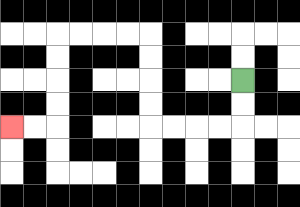{'start': '[10, 3]', 'end': '[0, 5]', 'path_directions': 'D,D,L,L,L,L,U,U,U,U,L,L,L,L,D,D,D,D,L,L', 'path_coordinates': '[[10, 3], [10, 4], [10, 5], [9, 5], [8, 5], [7, 5], [6, 5], [6, 4], [6, 3], [6, 2], [6, 1], [5, 1], [4, 1], [3, 1], [2, 1], [2, 2], [2, 3], [2, 4], [2, 5], [1, 5], [0, 5]]'}